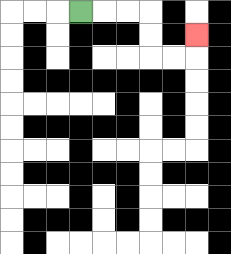{'start': '[3, 0]', 'end': '[8, 1]', 'path_directions': 'R,R,R,D,D,R,R,U', 'path_coordinates': '[[3, 0], [4, 0], [5, 0], [6, 0], [6, 1], [6, 2], [7, 2], [8, 2], [8, 1]]'}